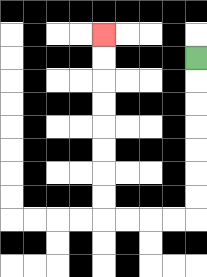{'start': '[8, 2]', 'end': '[4, 1]', 'path_directions': 'D,D,D,D,D,D,D,L,L,L,L,U,U,U,U,U,U,U,U', 'path_coordinates': '[[8, 2], [8, 3], [8, 4], [8, 5], [8, 6], [8, 7], [8, 8], [8, 9], [7, 9], [6, 9], [5, 9], [4, 9], [4, 8], [4, 7], [4, 6], [4, 5], [4, 4], [4, 3], [4, 2], [4, 1]]'}